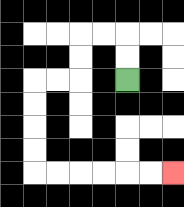{'start': '[5, 3]', 'end': '[7, 7]', 'path_directions': 'U,U,L,L,D,D,L,L,D,D,D,D,R,R,R,R,R,R', 'path_coordinates': '[[5, 3], [5, 2], [5, 1], [4, 1], [3, 1], [3, 2], [3, 3], [2, 3], [1, 3], [1, 4], [1, 5], [1, 6], [1, 7], [2, 7], [3, 7], [4, 7], [5, 7], [6, 7], [7, 7]]'}